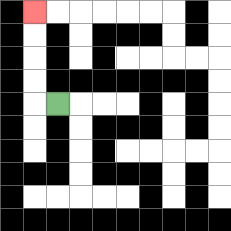{'start': '[2, 4]', 'end': '[1, 0]', 'path_directions': 'L,U,U,U,U', 'path_coordinates': '[[2, 4], [1, 4], [1, 3], [1, 2], [1, 1], [1, 0]]'}